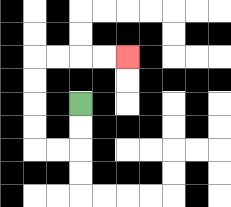{'start': '[3, 4]', 'end': '[5, 2]', 'path_directions': 'D,D,L,L,U,U,U,U,R,R,R,R', 'path_coordinates': '[[3, 4], [3, 5], [3, 6], [2, 6], [1, 6], [1, 5], [1, 4], [1, 3], [1, 2], [2, 2], [3, 2], [4, 2], [5, 2]]'}